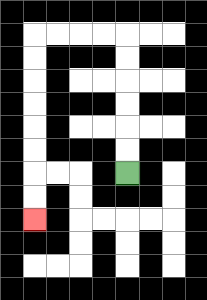{'start': '[5, 7]', 'end': '[1, 9]', 'path_directions': 'U,U,U,U,U,U,L,L,L,L,D,D,D,D,D,D,D,D', 'path_coordinates': '[[5, 7], [5, 6], [5, 5], [5, 4], [5, 3], [5, 2], [5, 1], [4, 1], [3, 1], [2, 1], [1, 1], [1, 2], [1, 3], [1, 4], [1, 5], [1, 6], [1, 7], [1, 8], [1, 9]]'}